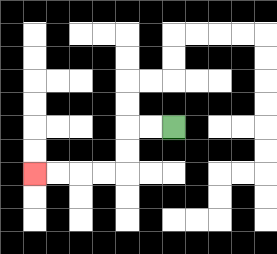{'start': '[7, 5]', 'end': '[1, 7]', 'path_directions': 'L,L,D,D,L,L,L,L', 'path_coordinates': '[[7, 5], [6, 5], [5, 5], [5, 6], [5, 7], [4, 7], [3, 7], [2, 7], [1, 7]]'}